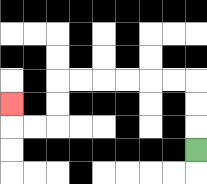{'start': '[8, 6]', 'end': '[0, 4]', 'path_directions': 'U,U,U,L,L,L,L,L,L,D,D,L,L,U', 'path_coordinates': '[[8, 6], [8, 5], [8, 4], [8, 3], [7, 3], [6, 3], [5, 3], [4, 3], [3, 3], [2, 3], [2, 4], [2, 5], [1, 5], [0, 5], [0, 4]]'}